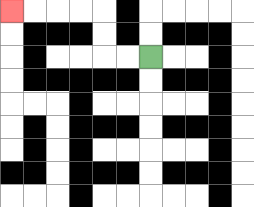{'start': '[6, 2]', 'end': '[0, 0]', 'path_directions': 'L,L,U,U,L,L,L,L', 'path_coordinates': '[[6, 2], [5, 2], [4, 2], [4, 1], [4, 0], [3, 0], [2, 0], [1, 0], [0, 0]]'}